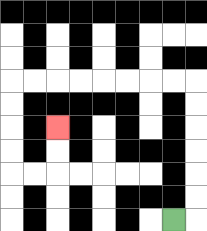{'start': '[7, 9]', 'end': '[2, 5]', 'path_directions': 'R,U,U,U,U,U,U,L,L,L,L,L,L,L,L,D,D,D,D,R,R,U,U', 'path_coordinates': '[[7, 9], [8, 9], [8, 8], [8, 7], [8, 6], [8, 5], [8, 4], [8, 3], [7, 3], [6, 3], [5, 3], [4, 3], [3, 3], [2, 3], [1, 3], [0, 3], [0, 4], [0, 5], [0, 6], [0, 7], [1, 7], [2, 7], [2, 6], [2, 5]]'}